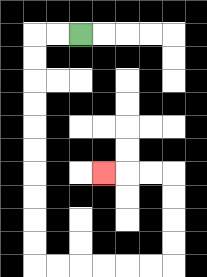{'start': '[3, 1]', 'end': '[4, 7]', 'path_directions': 'L,L,D,D,D,D,D,D,D,D,D,D,R,R,R,R,R,R,U,U,U,U,L,L,L', 'path_coordinates': '[[3, 1], [2, 1], [1, 1], [1, 2], [1, 3], [1, 4], [1, 5], [1, 6], [1, 7], [1, 8], [1, 9], [1, 10], [1, 11], [2, 11], [3, 11], [4, 11], [5, 11], [6, 11], [7, 11], [7, 10], [7, 9], [7, 8], [7, 7], [6, 7], [5, 7], [4, 7]]'}